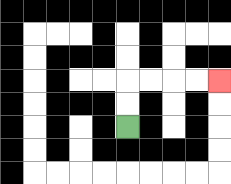{'start': '[5, 5]', 'end': '[9, 3]', 'path_directions': 'U,U,R,R,R,R', 'path_coordinates': '[[5, 5], [5, 4], [5, 3], [6, 3], [7, 3], [8, 3], [9, 3]]'}